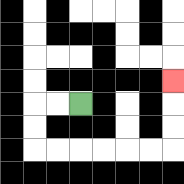{'start': '[3, 4]', 'end': '[7, 3]', 'path_directions': 'L,L,D,D,R,R,R,R,R,R,U,U,U', 'path_coordinates': '[[3, 4], [2, 4], [1, 4], [1, 5], [1, 6], [2, 6], [3, 6], [4, 6], [5, 6], [6, 6], [7, 6], [7, 5], [7, 4], [7, 3]]'}